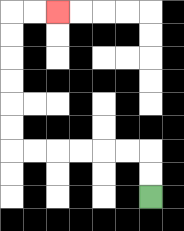{'start': '[6, 8]', 'end': '[2, 0]', 'path_directions': 'U,U,L,L,L,L,L,L,U,U,U,U,U,U,R,R', 'path_coordinates': '[[6, 8], [6, 7], [6, 6], [5, 6], [4, 6], [3, 6], [2, 6], [1, 6], [0, 6], [0, 5], [0, 4], [0, 3], [0, 2], [0, 1], [0, 0], [1, 0], [2, 0]]'}